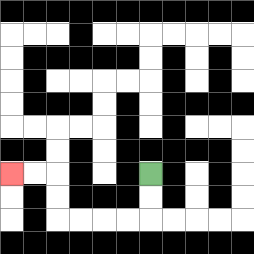{'start': '[6, 7]', 'end': '[0, 7]', 'path_directions': 'D,D,L,L,L,L,U,U,L,L', 'path_coordinates': '[[6, 7], [6, 8], [6, 9], [5, 9], [4, 9], [3, 9], [2, 9], [2, 8], [2, 7], [1, 7], [0, 7]]'}